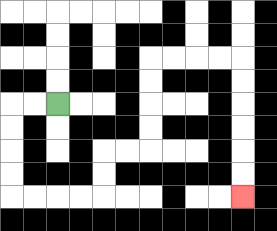{'start': '[2, 4]', 'end': '[10, 8]', 'path_directions': 'L,L,D,D,D,D,R,R,R,R,U,U,R,R,U,U,U,U,R,R,R,R,D,D,D,D,D,D', 'path_coordinates': '[[2, 4], [1, 4], [0, 4], [0, 5], [0, 6], [0, 7], [0, 8], [1, 8], [2, 8], [3, 8], [4, 8], [4, 7], [4, 6], [5, 6], [6, 6], [6, 5], [6, 4], [6, 3], [6, 2], [7, 2], [8, 2], [9, 2], [10, 2], [10, 3], [10, 4], [10, 5], [10, 6], [10, 7], [10, 8]]'}